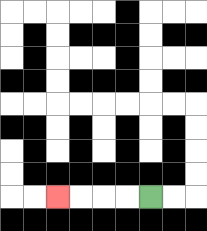{'start': '[6, 8]', 'end': '[2, 8]', 'path_directions': 'L,L,L,L', 'path_coordinates': '[[6, 8], [5, 8], [4, 8], [3, 8], [2, 8]]'}